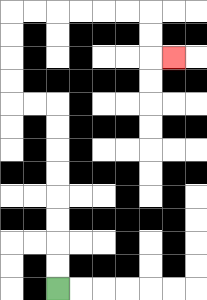{'start': '[2, 12]', 'end': '[7, 2]', 'path_directions': 'U,U,U,U,U,U,U,U,L,L,U,U,U,U,R,R,R,R,R,R,D,D,R', 'path_coordinates': '[[2, 12], [2, 11], [2, 10], [2, 9], [2, 8], [2, 7], [2, 6], [2, 5], [2, 4], [1, 4], [0, 4], [0, 3], [0, 2], [0, 1], [0, 0], [1, 0], [2, 0], [3, 0], [4, 0], [5, 0], [6, 0], [6, 1], [6, 2], [7, 2]]'}